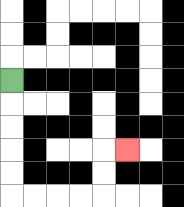{'start': '[0, 3]', 'end': '[5, 6]', 'path_directions': 'D,D,D,D,D,R,R,R,R,U,U,R', 'path_coordinates': '[[0, 3], [0, 4], [0, 5], [0, 6], [0, 7], [0, 8], [1, 8], [2, 8], [3, 8], [4, 8], [4, 7], [4, 6], [5, 6]]'}